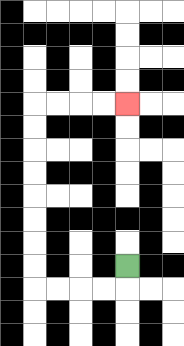{'start': '[5, 11]', 'end': '[5, 4]', 'path_directions': 'D,L,L,L,L,U,U,U,U,U,U,U,U,R,R,R,R', 'path_coordinates': '[[5, 11], [5, 12], [4, 12], [3, 12], [2, 12], [1, 12], [1, 11], [1, 10], [1, 9], [1, 8], [1, 7], [1, 6], [1, 5], [1, 4], [2, 4], [3, 4], [4, 4], [5, 4]]'}